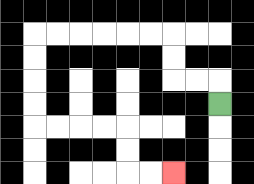{'start': '[9, 4]', 'end': '[7, 7]', 'path_directions': 'U,L,L,U,U,L,L,L,L,L,L,D,D,D,D,R,R,R,R,D,D,R,R', 'path_coordinates': '[[9, 4], [9, 3], [8, 3], [7, 3], [7, 2], [7, 1], [6, 1], [5, 1], [4, 1], [3, 1], [2, 1], [1, 1], [1, 2], [1, 3], [1, 4], [1, 5], [2, 5], [3, 5], [4, 5], [5, 5], [5, 6], [5, 7], [6, 7], [7, 7]]'}